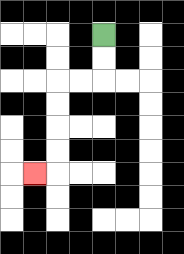{'start': '[4, 1]', 'end': '[1, 7]', 'path_directions': 'D,D,L,L,D,D,D,D,L', 'path_coordinates': '[[4, 1], [4, 2], [4, 3], [3, 3], [2, 3], [2, 4], [2, 5], [2, 6], [2, 7], [1, 7]]'}